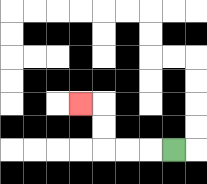{'start': '[7, 6]', 'end': '[3, 4]', 'path_directions': 'L,L,L,U,U,L', 'path_coordinates': '[[7, 6], [6, 6], [5, 6], [4, 6], [4, 5], [4, 4], [3, 4]]'}